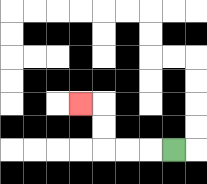{'start': '[7, 6]', 'end': '[3, 4]', 'path_directions': 'L,L,L,U,U,L', 'path_coordinates': '[[7, 6], [6, 6], [5, 6], [4, 6], [4, 5], [4, 4], [3, 4]]'}